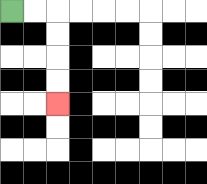{'start': '[0, 0]', 'end': '[2, 4]', 'path_directions': 'R,R,D,D,D,D', 'path_coordinates': '[[0, 0], [1, 0], [2, 0], [2, 1], [2, 2], [2, 3], [2, 4]]'}